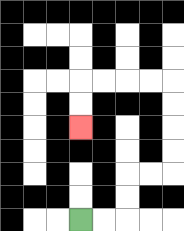{'start': '[3, 9]', 'end': '[3, 5]', 'path_directions': 'R,R,U,U,R,R,U,U,U,U,L,L,L,L,D,D', 'path_coordinates': '[[3, 9], [4, 9], [5, 9], [5, 8], [5, 7], [6, 7], [7, 7], [7, 6], [7, 5], [7, 4], [7, 3], [6, 3], [5, 3], [4, 3], [3, 3], [3, 4], [3, 5]]'}